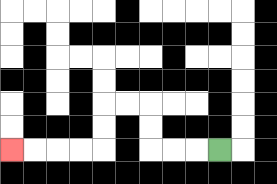{'start': '[9, 6]', 'end': '[0, 6]', 'path_directions': 'L,L,L,U,U,L,L,D,D,L,L,L,L', 'path_coordinates': '[[9, 6], [8, 6], [7, 6], [6, 6], [6, 5], [6, 4], [5, 4], [4, 4], [4, 5], [4, 6], [3, 6], [2, 6], [1, 6], [0, 6]]'}